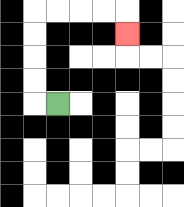{'start': '[2, 4]', 'end': '[5, 1]', 'path_directions': 'L,U,U,U,U,R,R,R,R,D', 'path_coordinates': '[[2, 4], [1, 4], [1, 3], [1, 2], [1, 1], [1, 0], [2, 0], [3, 0], [4, 0], [5, 0], [5, 1]]'}